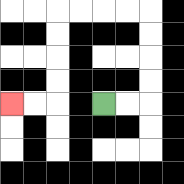{'start': '[4, 4]', 'end': '[0, 4]', 'path_directions': 'R,R,U,U,U,U,L,L,L,L,D,D,D,D,L,L', 'path_coordinates': '[[4, 4], [5, 4], [6, 4], [6, 3], [6, 2], [6, 1], [6, 0], [5, 0], [4, 0], [3, 0], [2, 0], [2, 1], [2, 2], [2, 3], [2, 4], [1, 4], [0, 4]]'}